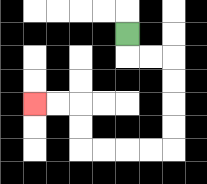{'start': '[5, 1]', 'end': '[1, 4]', 'path_directions': 'D,R,R,D,D,D,D,L,L,L,L,U,U,L,L', 'path_coordinates': '[[5, 1], [5, 2], [6, 2], [7, 2], [7, 3], [7, 4], [7, 5], [7, 6], [6, 6], [5, 6], [4, 6], [3, 6], [3, 5], [3, 4], [2, 4], [1, 4]]'}